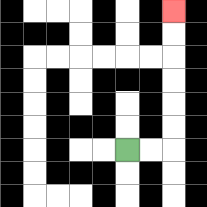{'start': '[5, 6]', 'end': '[7, 0]', 'path_directions': 'R,R,U,U,U,U,U,U', 'path_coordinates': '[[5, 6], [6, 6], [7, 6], [7, 5], [7, 4], [7, 3], [7, 2], [7, 1], [7, 0]]'}